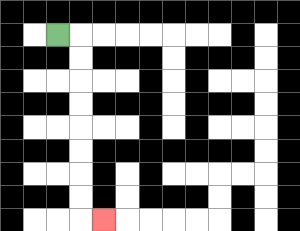{'start': '[2, 1]', 'end': '[4, 9]', 'path_directions': 'R,D,D,D,D,D,D,D,D,R', 'path_coordinates': '[[2, 1], [3, 1], [3, 2], [3, 3], [3, 4], [3, 5], [3, 6], [3, 7], [3, 8], [3, 9], [4, 9]]'}